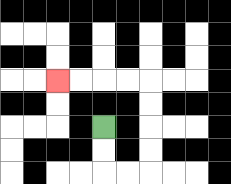{'start': '[4, 5]', 'end': '[2, 3]', 'path_directions': 'D,D,R,R,U,U,U,U,L,L,L,L', 'path_coordinates': '[[4, 5], [4, 6], [4, 7], [5, 7], [6, 7], [6, 6], [6, 5], [6, 4], [6, 3], [5, 3], [4, 3], [3, 3], [2, 3]]'}